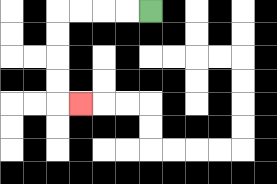{'start': '[6, 0]', 'end': '[3, 4]', 'path_directions': 'L,L,L,L,D,D,D,D,R', 'path_coordinates': '[[6, 0], [5, 0], [4, 0], [3, 0], [2, 0], [2, 1], [2, 2], [2, 3], [2, 4], [3, 4]]'}